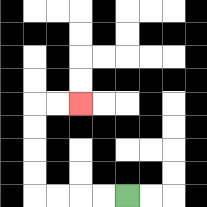{'start': '[5, 8]', 'end': '[3, 4]', 'path_directions': 'L,L,L,L,U,U,U,U,R,R', 'path_coordinates': '[[5, 8], [4, 8], [3, 8], [2, 8], [1, 8], [1, 7], [1, 6], [1, 5], [1, 4], [2, 4], [3, 4]]'}